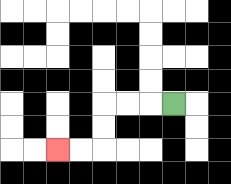{'start': '[7, 4]', 'end': '[2, 6]', 'path_directions': 'L,L,L,D,D,L,L', 'path_coordinates': '[[7, 4], [6, 4], [5, 4], [4, 4], [4, 5], [4, 6], [3, 6], [2, 6]]'}